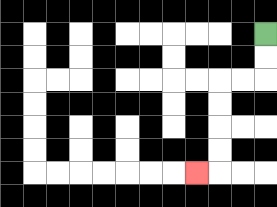{'start': '[11, 1]', 'end': '[8, 7]', 'path_directions': 'D,D,L,L,D,D,D,D,L', 'path_coordinates': '[[11, 1], [11, 2], [11, 3], [10, 3], [9, 3], [9, 4], [9, 5], [9, 6], [9, 7], [8, 7]]'}